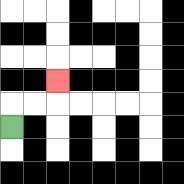{'start': '[0, 5]', 'end': '[2, 3]', 'path_directions': 'U,R,R,U', 'path_coordinates': '[[0, 5], [0, 4], [1, 4], [2, 4], [2, 3]]'}